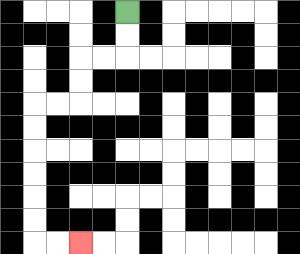{'start': '[5, 0]', 'end': '[3, 10]', 'path_directions': 'D,D,L,L,D,D,L,L,D,D,D,D,D,D,R,R', 'path_coordinates': '[[5, 0], [5, 1], [5, 2], [4, 2], [3, 2], [3, 3], [3, 4], [2, 4], [1, 4], [1, 5], [1, 6], [1, 7], [1, 8], [1, 9], [1, 10], [2, 10], [3, 10]]'}